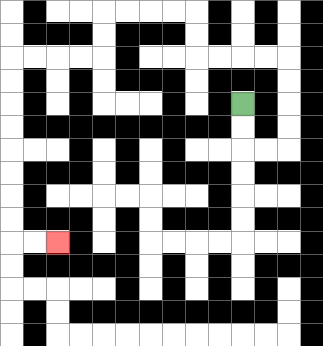{'start': '[10, 4]', 'end': '[2, 10]', 'path_directions': 'D,D,R,R,U,U,U,U,L,L,L,L,U,U,L,L,L,L,D,D,L,L,L,L,D,D,D,D,D,D,D,D,R,R', 'path_coordinates': '[[10, 4], [10, 5], [10, 6], [11, 6], [12, 6], [12, 5], [12, 4], [12, 3], [12, 2], [11, 2], [10, 2], [9, 2], [8, 2], [8, 1], [8, 0], [7, 0], [6, 0], [5, 0], [4, 0], [4, 1], [4, 2], [3, 2], [2, 2], [1, 2], [0, 2], [0, 3], [0, 4], [0, 5], [0, 6], [0, 7], [0, 8], [0, 9], [0, 10], [1, 10], [2, 10]]'}